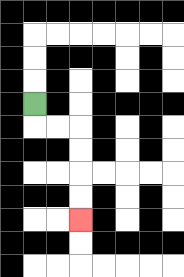{'start': '[1, 4]', 'end': '[3, 9]', 'path_directions': 'D,R,R,D,D,D,D', 'path_coordinates': '[[1, 4], [1, 5], [2, 5], [3, 5], [3, 6], [3, 7], [3, 8], [3, 9]]'}